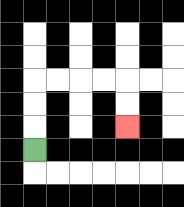{'start': '[1, 6]', 'end': '[5, 5]', 'path_directions': 'U,U,U,R,R,R,R,D,D', 'path_coordinates': '[[1, 6], [1, 5], [1, 4], [1, 3], [2, 3], [3, 3], [4, 3], [5, 3], [5, 4], [5, 5]]'}